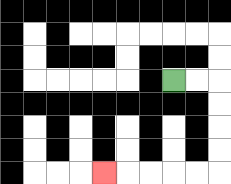{'start': '[7, 3]', 'end': '[4, 7]', 'path_directions': 'R,R,D,D,D,D,L,L,L,L,L', 'path_coordinates': '[[7, 3], [8, 3], [9, 3], [9, 4], [9, 5], [9, 6], [9, 7], [8, 7], [7, 7], [6, 7], [5, 7], [4, 7]]'}